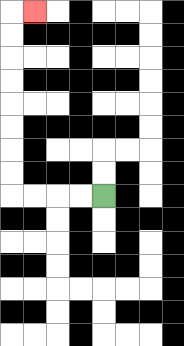{'start': '[4, 8]', 'end': '[1, 0]', 'path_directions': 'L,L,L,L,U,U,U,U,U,U,U,U,R', 'path_coordinates': '[[4, 8], [3, 8], [2, 8], [1, 8], [0, 8], [0, 7], [0, 6], [0, 5], [0, 4], [0, 3], [0, 2], [0, 1], [0, 0], [1, 0]]'}